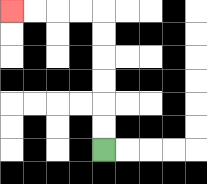{'start': '[4, 6]', 'end': '[0, 0]', 'path_directions': 'U,U,U,U,U,U,L,L,L,L', 'path_coordinates': '[[4, 6], [4, 5], [4, 4], [4, 3], [4, 2], [4, 1], [4, 0], [3, 0], [2, 0], [1, 0], [0, 0]]'}